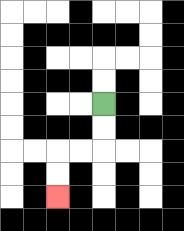{'start': '[4, 4]', 'end': '[2, 8]', 'path_directions': 'D,D,L,L,D,D', 'path_coordinates': '[[4, 4], [4, 5], [4, 6], [3, 6], [2, 6], [2, 7], [2, 8]]'}